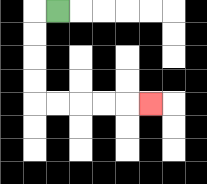{'start': '[2, 0]', 'end': '[6, 4]', 'path_directions': 'L,D,D,D,D,R,R,R,R,R', 'path_coordinates': '[[2, 0], [1, 0], [1, 1], [1, 2], [1, 3], [1, 4], [2, 4], [3, 4], [4, 4], [5, 4], [6, 4]]'}